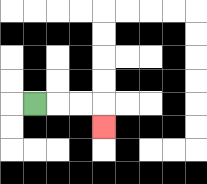{'start': '[1, 4]', 'end': '[4, 5]', 'path_directions': 'R,R,R,D', 'path_coordinates': '[[1, 4], [2, 4], [3, 4], [4, 4], [4, 5]]'}